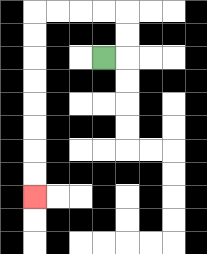{'start': '[4, 2]', 'end': '[1, 8]', 'path_directions': 'R,U,U,L,L,L,L,D,D,D,D,D,D,D,D', 'path_coordinates': '[[4, 2], [5, 2], [5, 1], [5, 0], [4, 0], [3, 0], [2, 0], [1, 0], [1, 1], [1, 2], [1, 3], [1, 4], [1, 5], [1, 6], [1, 7], [1, 8]]'}